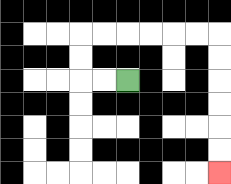{'start': '[5, 3]', 'end': '[9, 7]', 'path_directions': 'L,L,U,U,R,R,R,R,R,R,D,D,D,D,D,D', 'path_coordinates': '[[5, 3], [4, 3], [3, 3], [3, 2], [3, 1], [4, 1], [5, 1], [6, 1], [7, 1], [8, 1], [9, 1], [9, 2], [9, 3], [9, 4], [9, 5], [9, 6], [9, 7]]'}